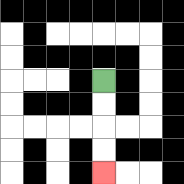{'start': '[4, 3]', 'end': '[4, 7]', 'path_directions': 'D,D,D,D', 'path_coordinates': '[[4, 3], [4, 4], [4, 5], [4, 6], [4, 7]]'}